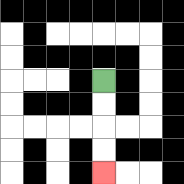{'start': '[4, 3]', 'end': '[4, 7]', 'path_directions': 'D,D,D,D', 'path_coordinates': '[[4, 3], [4, 4], [4, 5], [4, 6], [4, 7]]'}